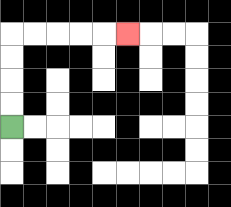{'start': '[0, 5]', 'end': '[5, 1]', 'path_directions': 'U,U,U,U,R,R,R,R,R', 'path_coordinates': '[[0, 5], [0, 4], [0, 3], [0, 2], [0, 1], [1, 1], [2, 1], [3, 1], [4, 1], [5, 1]]'}